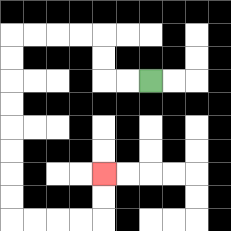{'start': '[6, 3]', 'end': '[4, 7]', 'path_directions': 'L,L,U,U,L,L,L,L,D,D,D,D,D,D,D,D,R,R,R,R,U,U', 'path_coordinates': '[[6, 3], [5, 3], [4, 3], [4, 2], [4, 1], [3, 1], [2, 1], [1, 1], [0, 1], [0, 2], [0, 3], [0, 4], [0, 5], [0, 6], [0, 7], [0, 8], [0, 9], [1, 9], [2, 9], [3, 9], [4, 9], [4, 8], [4, 7]]'}